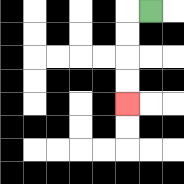{'start': '[6, 0]', 'end': '[5, 4]', 'path_directions': 'L,D,D,D,D', 'path_coordinates': '[[6, 0], [5, 0], [5, 1], [5, 2], [5, 3], [5, 4]]'}